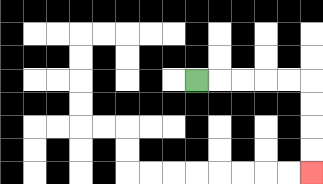{'start': '[8, 3]', 'end': '[13, 7]', 'path_directions': 'R,R,R,R,R,D,D,D,D', 'path_coordinates': '[[8, 3], [9, 3], [10, 3], [11, 3], [12, 3], [13, 3], [13, 4], [13, 5], [13, 6], [13, 7]]'}